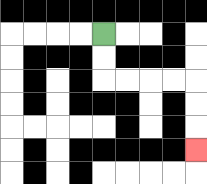{'start': '[4, 1]', 'end': '[8, 6]', 'path_directions': 'D,D,R,R,R,R,D,D,D', 'path_coordinates': '[[4, 1], [4, 2], [4, 3], [5, 3], [6, 3], [7, 3], [8, 3], [8, 4], [8, 5], [8, 6]]'}